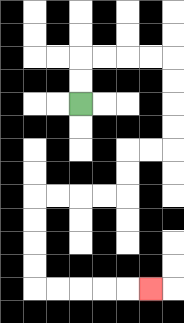{'start': '[3, 4]', 'end': '[6, 12]', 'path_directions': 'U,U,R,R,R,R,D,D,D,D,L,L,D,D,L,L,L,L,D,D,D,D,R,R,R,R,R', 'path_coordinates': '[[3, 4], [3, 3], [3, 2], [4, 2], [5, 2], [6, 2], [7, 2], [7, 3], [7, 4], [7, 5], [7, 6], [6, 6], [5, 6], [5, 7], [5, 8], [4, 8], [3, 8], [2, 8], [1, 8], [1, 9], [1, 10], [1, 11], [1, 12], [2, 12], [3, 12], [4, 12], [5, 12], [6, 12]]'}